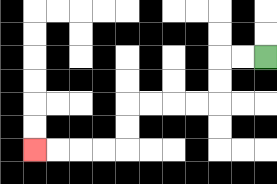{'start': '[11, 2]', 'end': '[1, 6]', 'path_directions': 'L,L,D,D,L,L,L,L,D,D,L,L,L,L', 'path_coordinates': '[[11, 2], [10, 2], [9, 2], [9, 3], [9, 4], [8, 4], [7, 4], [6, 4], [5, 4], [5, 5], [5, 6], [4, 6], [3, 6], [2, 6], [1, 6]]'}